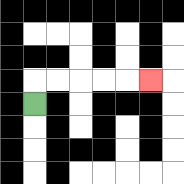{'start': '[1, 4]', 'end': '[6, 3]', 'path_directions': 'U,R,R,R,R,R', 'path_coordinates': '[[1, 4], [1, 3], [2, 3], [3, 3], [4, 3], [5, 3], [6, 3]]'}